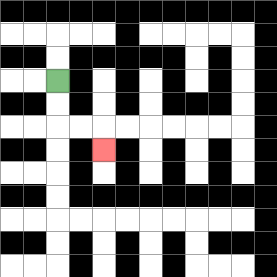{'start': '[2, 3]', 'end': '[4, 6]', 'path_directions': 'D,D,R,R,D', 'path_coordinates': '[[2, 3], [2, 4], [2, 5], [3, 5], [4, 5], [4, 6]]'}